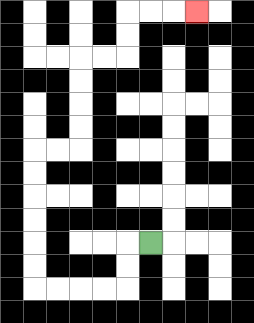{'start': '[6, 10]', 'end': '[8, 0]', 'path_directions': 'L,D,D,L,L,L,L,U,U,U,U,U,U,R,R,U,U,U,U,R,R,U,U,R,R,R', 'path_coordinates': '[[6, 10], [5, 10], [5, 11], [5, 12], [4, 12], [3, 12], [2, 12], [1, 12], [1, 11], [1, 10], [1, 9], [1, 8], [1, 7], [1, 6], [2, 6], [3, 6], [3, 5], [3, 4], [3, 3], [3, 2], [4, 2], [5, 2], [5, 1], [5, 0], [6, 0], [7, 0], [8, 0]]'}